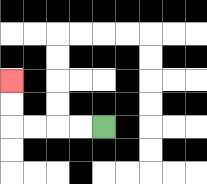{'start': '[4, 5]', 'end': '[0, 3]', 'path_directions': 'L,L,L,L,U,U', 'path_coordinates': '[[4, 5], [3, 5], [2, 5], [1, 5], [0, 5], [0, 4], [0, 3]]'}